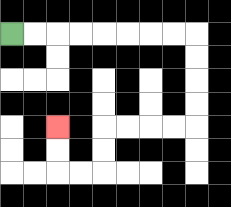{'start': '[0, 1]', 'end': '[2, 5]', 'path_directions': 'R,R,R,R,R,R,R,R,D,D,D,D,L,L,L,L,D,D,L,L,U,U', 'path_coordinates': '[[0, 1], [1, 1], [2, 1], [3, 1], [4, 1], [5, 1], [6, 1], [7, 1], [8, 1], [8, 2], [8, 3], [8, 4], [8, 5], [7, 5], [6, 5], [5, 5], [4, 5], [4, 6], [4, 7], [3, 7], [2, 7], [2, 6], [2, 5]]'}